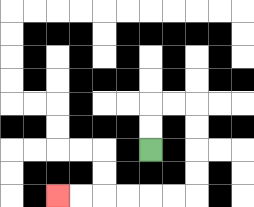{'start': '[6, 6]', 'end': '[2, 8]', 'path_directions': 'U,U,R,R,D,D,D,D,L,L,L,L,L,L', 'path_coordinates': '[[6, 6], [6, 5], [6, 4], [7, 4], [8, 4], [8, 5], [8, 6], [8, 7], [8, 8], [7, 8], [6, 8], [5, 8], [4, 8], [3, 8], [2, 8]]'}